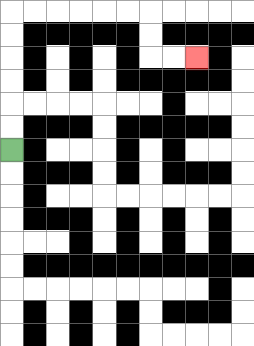{'start': '[0, 6]', 'end': '[8, 2]', 'path_directions': 'U,U,U,U,U,U,R,R,R,R,R,R,D,D,R,R', 'path_coordinates': '[[0, 6], [0, 5], [0, 4], [0, 3], [0, 2], [0, 1], [0, 0], [1, 0], [2, 0], [3, 0], [4, 0], [5, 0], [6, 0], [6, 1], [6, 2], [7, 2], [8, 2]]'}